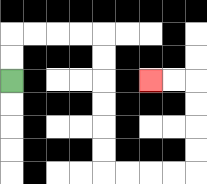{'start': '[0, 3]', 'end': '[6, 3]', 'path_directions': 'U,U,R,R,R,R,D,D,D,D,D,D,R,R,R,R,U,U,U,U,L,L', 'path_coordinates': '[[0, 3], [0, 2], [0, 1], [1, 1], [2, 1], [3, 1], [4, 1], [4, 2], [4, 3], [4, 4], [4, 5], [4, 6], [4, 7], [5, 7], [6, 7], [7, 7], [8, 7], [8, 6], [8, 5], [8, 4], [8, 3], [7, 3], [6, 3]]'}